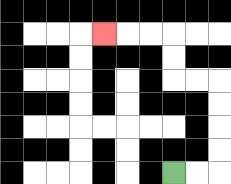{'start': '[7, 7]', 'end': '[4, 1]', 'path_directions': 'R,R,U,U,U,U,L,L,U,U,L,L,L', 'path_coordinates': '[[7, 7], [8, 7], [9, 7], [9, 6], [9, 5], [9, 4], [9, 3], [8, 3], [7, 3], [7, 2], [7, 1], [6, 1], [5, 1], [4, 1]]'}